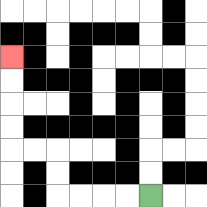{'start': '[6, 8]', 'end': '[0, 2]', 'path_directions': 'L,L,L,L,U,U,L,L,U,U,U,U', 'path_coordinates': '[[6, 8], [5, 8], [4, 8], [3, 8], [2, 8], [2, 7], [2, 6], [1, 6], [0, 6], [0, 5], [0, 4], [0, 3], [0, 2]]'}